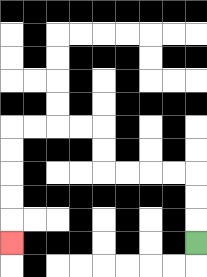{'start': '[8, 10]', 'end': '[0, 10]', 'path_directions': 'U,U,U,L,L,L,L,U,U,L,L,L,L,D,D,D,D,D', 'path_coordinates': '[[8, 10], [8, 9], [8, 8], [8, 7], [7, 7], [6, 7], [5, 7], [4, 7], [4, 6], [4, 5], [3, 5], [2, 5], [1, 5], [0, 5], [0, 6], [0, 7], [0, 8], [0, 9], [0, 10]]'}